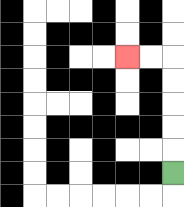{'start': '[7, 7]', 'end': '[5, 2]', 'path_directions': 'U,U,U,U,U,L,L', 'path_coordinates': '[[7, 7], [7, 6], [7, 5], [7, 4], [7, 3], [7, 2], [6, 2], [5, 2]]'}